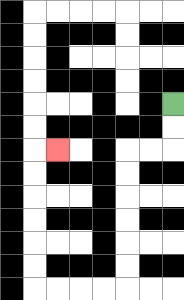{'start': '[7, 4]', 'end': '[2, 6]', 'path_directions': 'D,D,L,L,D,D,D,D,D,D,L,L,L,L,U,U,U,U,U,U,R', 'path_coordinates': '[[7, 4], [7, 5], [7, 6], [6, 6], [5, 6], [5, 7], [5, 8], [5, 9], [5, 10], [5, 11], [5, 12], [4, 12], [3, 12], [2, 12], [1, 12], [1, 11], [1, 10], [1, 9], [1, 8], [1, 7], [1, 6], [2, 6]]'}